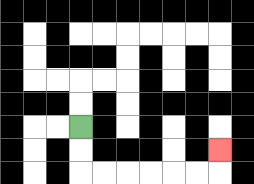{'start': '[3, 5]', 'end': '[9, 6]', 'path_directions': 'D,D,R,R,R,R,R,R,U', 'path_coordinates': '[[3, 5], [3, 6], [3, 7], [4, 7], [5, 7], [6, 7], [7, 7], [8, 7], [9, 7], [9, 6]]'}